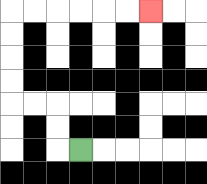{'start': '[3, 6]', 'end': '[6, 0]', 'path_directions': 'L,U,U,L,L,U,U,U,U,R,R,R,R,R,R', 'path_coordinates': '[[3, 6], [2, 6], [2, 5], [2, 4], [1, 4], [0, 4], [0, 3], [0, 2], [0, 1], [0, 0], [1, 0], [2, 0], [3, 0], [4, 0], [5, 0], [6, 0]]'}